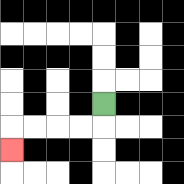{'start': '[4, 4]', 'end': '[0, 6]', 'path_directions': 'D,L,L,L,L,D', 'path_coordinates': '[[4, 4], [4, 5], [3, 5], [2, 5], [1, 5], [0, 5], [0, 6]]'}